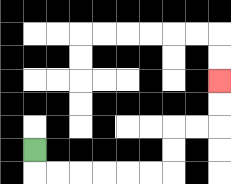{'start': '[1, 6]', 'end': '[9, 3]', 'path_directions': 'D,R,R,R,R,R,R,U,U,R,R,U,U', 'path_coordinates': '[[1, 6], [1, 7], [2, 7], [3, 7], [4, 7], [5, 7], [6, 7], [7, 7], [7, 6], [7, 5], [8, 5], [9, 5], [9, 4], [9, 3]]'}